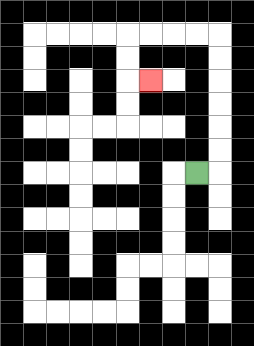{'start': '[8, 7]', 'end': '[6, 3]', 'path_directions': 'R,U,U,U,U,U,U,L,L,L,L,D,D,R', 'path_coordinates': '[[8, 7], [9, 7], [9, 6], [9, 5], [9, 4], [9, 3], [9, 2], [9, 1], [8, 1], [7, 1], [6, 1], [5, 1], [5, 2], [5, 3], [6, 3]]'}